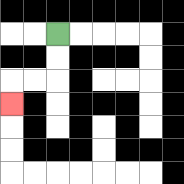{'start': '[2, 1]', 'end': '[0, 4]', 'path_directions': 'D,D,L,L,D', 'path_coordinates': '[[2, 1], [2, 2], [2, 3], [1, 3], [0, 3], [0, 4]]'}